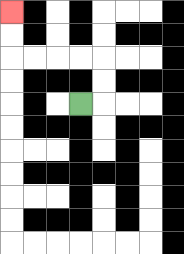{'start': '[3, 4]', 'end': '[0, 0]', 'path_directions': 'R,U,U,L,L,L,L,U,U', 'path_coordinates': '[[3, 4], [4, 4], [4, 3], [4, 2], [3, 2], [2, 2], [1, 2], [0, 2], [0, 1], [0, 0]]'}